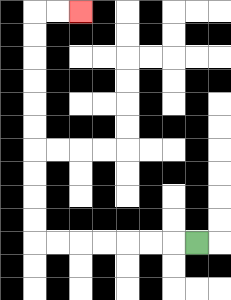{'start': '[8, 10]', 'end': '[3, 0]', 'path_directions': 'L,L,L,L,L,L,L,U,U,U,U,U,U,U,U,U,U,R,R', 'path_coordinates': '[[8, 10], [7, 10], [6, 10], [5, 10], [4, 10], [3, 10], [2, 10], [1, 10], [1, 9], [1, 8], [1, 7], [1, 6], [1, 5], [1, 4], [1, 3], [1, 2], [1, 1], [1, 0], [2, 0], [3, 0]]'}